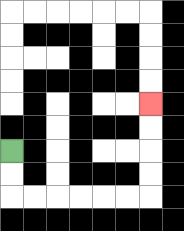{'start': '[0, 6]', 'end': '[6, 4]', 'path_directions': 'D,D,R,R,R,R,R,R,U,U,U,U', 'path_coordinates': '[[0, 6], [0, 7], [0, 8], [1, 8], [2, 8], [3, 8], [4, 8], [5, 8], [6, 8], [6, 7], [6, 6], [6, 5], [6, 4]]'}